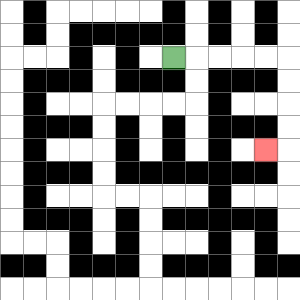{'start': '[7, 2]', 'end': '[11, 6]', 'path_directions': 'R,R,R,R,R,D,D,D,D,L', 'path_coordinates': '[[7, 2], [8, 2], [9, 2], [10, 2], [11, 2], [12, 2], [12, 3], [12, 4], [12, 5], [12, 6], [11, 6]]'}